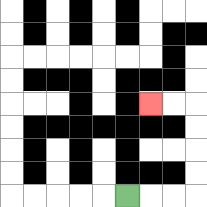{'start': '[5, 8]', 'end': '[6, 4]', 'path_directions': 'R,R,R,U,U,U,U,L,L', 'path_coordinates': '[[5, 8], [6, 8], [7, 8], [8, 8], [8, 7], [8, 6], [8, 5], [8, 4], [7, 4], [6, 4]]'}